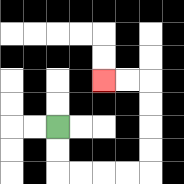{'start': '[2, 5]', 'end': '[4, 3]', 'path_directions': 'D,D,R,R,R,R,U,U,U,U,L,L', 'path_coordinates': '[[2, 5], [2, 6], [2, 7], [3, 7], [4, 7], [5, 7], [6, 7], [6, 6], [6, 5], [6, 4], [6, 3], [5, 3], [4, 3]]'}